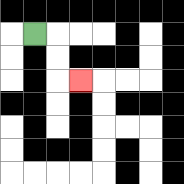{'start': '[1, 1]', 'end': '[3, 3]', 'path_directions': 'R,D,D,R', 'path_coordinates': '[[1, 1], [2, 1], [2, 2], [2, 3], [3, 3]]'}